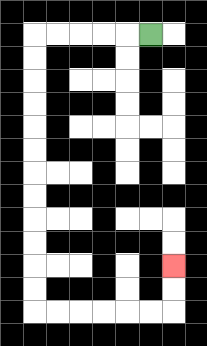{'start': '[6, 1]', 'end': '[7, 11]', 'path_directions': 'L,L,L,L,L,D,D,D,D,D,D,D,D,D,D,D,D,R,R,R,R,R,R,U,U', 'path_coordinates': '[[6, 1], [5, 1], [4, 1], [3, 1], [2, 1], [1, 1], [1, 2], [1, 3], [1, 4], [1, 5], [1, 6], [1, 7], [1, 8], [1, 9], [1, 10], [1, 11], [1, 12], [1, 13], [2, 13], [3, 13], [4, 13], [5, 13], [6, 13], [7, 13], [7, 12], [7, 11]]'}